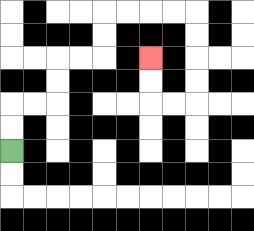{'start': '[0, 6]', 'end': '[6, 2]', 'path_directions': 'U,U,R,R,U,U,R,R,U,U,R,R,R,R,D,D,D,D,L,L,U,U', 'path_coordinates': '[[0, 6], [0, 5], [0, 4], [1, 4], [2, 4], [2, 3], [2, 2], [3, 2], [4, 2], [4, 1], [4, 0], [5, 0], [6, 0], [7, 0], [8, 0], [8, 1], [8, 2], [8, 3], [8, 4], [7, 4], [6, 4], [6, 3], [6, 2]]'}